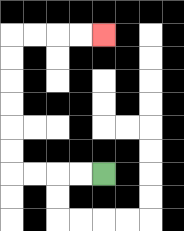{'start': '[4, 7]', 'end': '[4, 1]', 'path_directions': 'L,L,L,L,U,U,U,U,U,U,R,R,R,R', 'path_coordinates': '[[4, 7], [3, 7], [2, 7], [1, 7], [0, 7], [0, 6], [0, 5], [0, 4], [0, 3], [0, 2], [0, 1], [1, 1], [2, 1], [3, 1], [4, 1]]'}